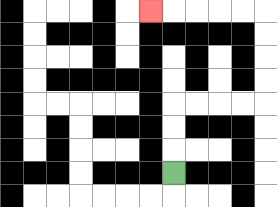{'start': '[7, 7]', 'end': '[6, 0]', 'path_directions': 'U,U,U,R,R,R,R,U,U,U,U,L,L,L,L,L', 'path_coordinates': '[[7, 7], [7, 6], [7, 5], [7, 4], [8, 4], [9, 4], [10, 4], [11, 4], [11, 3], [11, 2], [11, 1], [11, 0], [10, 0], [9, 0], [8, 0], [7, 0], [6, 0]]'}